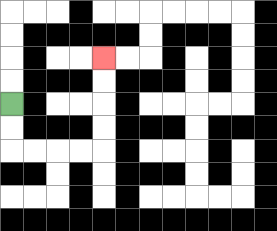{'start': '[0, 4]', 'end': '[4, 2]', 'path_directions': 'D,D,R,R,R,R,U,U,U,U', 'path_coordinates': '[[0, 4], [0, 5], [0, 6], [1, 6], [2, 6], [3, 6], [4, 6], [4, 5], [4, 4], [4, 3], [4, 2]]'}